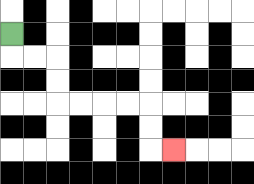{'start': '[0, 1]', 'end': '[7, 6]', 'path_directions': 'D,R,R,D,D,R,R,R,R,D,D,R', 'path_coordinates': '[[0, 1], [0, 2], [1, 2], [2, 2], [2, 3], [2, 4], [3, 4], [4, 4], [5, 4], [6, 4], [6, 5], [6, 6], [7, 6]]'}